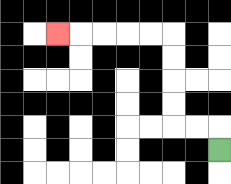{'start': '[9, 6]', 'end': '[2, 1]', 'path_directions': 'U,L,L,U,U,U,U,L,L,L,L,L', 'path_coordinates': '[[9, 6], [9, 5], [8, 5], [7, 5], [7, 4], [7, 3], [7, 2], [7, 1], [6, 1], [5, 1], [4, 1], [3, 1], [2, 1]]'}